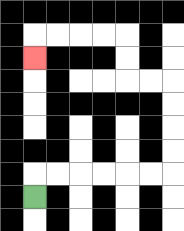{'start': '[1, 8]', 'end': '[1, 2]', 'path_directions': 'U,R,R,R,R,R,R,U,U,U,U,L,L,U,U,L,L,L,L,D', 'path_coordinates': '[[1, 8], [1, 7], [2, 7], [3, 7], [4, 7], [5, 7], [6, 7], [7, 7], [7, 6], [7, 5], [7, 4], [7, 3], [6, 3], [5, 3], [5, 2], [5, 1], [4, 1], [3, 1], [2, 1], [1, 1], [1, 2]]'}